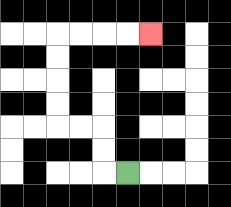{'start': '[5, 7]', 'end': '[6, 1]', 'path_directions': 'L,U,U,L,L,U,U,U,U,R,R,R,R', 'path_coordinates': '[[5, 7], [4, 7], [4, 6], [4, 5], [3, 5], [2, 5], [2, 4], [2, 3], [2, 2], [2, 1], [3, 1], [4, 1], [5, 1], [6, 1]]'}